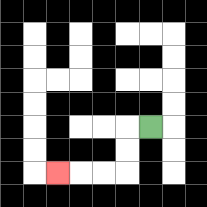{'start': '[6, 5]', 'end': '[2, 7]', 'path_directions': 'L,D,D,L,L,L', 'path_coordinates': '[[6, 5], [5, 5], [5, 6], [5, 7], [4, 7], [3, 7], [2, 7]]'}